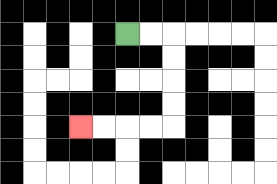{'start': '[5, 1]', 'end': '[3, 5]', 'path_directions': 'R,R,D,D,D,D,L,L,L,L', 'path_coordinates': '[[5, 1], [6, 1], [7, 1], [7, 2], [7, 3], [7, 4], [7, 5], [6, 5], [5, 5], [4, 5], [3, 5]]'}